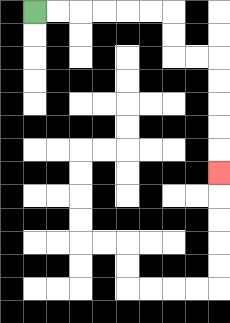{'start': '[1, 0]', 'end': '[9, 7]', 'path_directions': 'R,R,R,R,R,R,D,D,R,R,D,D,D,D,D', 'path_coordinates': '[[1, 0], [2, 0], [3, 0], [4, 0], [5, 0], [6, 0], [7, 0], [7, 1], [7, 2], [8, 2], [9, 2], [9, 3], [9, 4], [9, 5], [9, 6], [9, 7]]'}